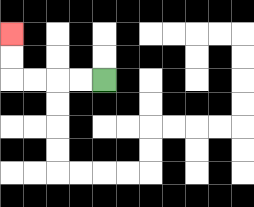{'start': '[4, 3]', 'end': '[0, 1]', 'path_directions': 'L,L,L,L,U,U', 'path_coordinates': '[[4, 3], [3, 3], [2, 3], [1, 3], [0, 3], [0, 2], [0, 1]]'}